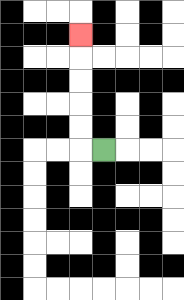{'start': '[4, 6]', 'end': '[3, 1]', 'path_directions': 'L,U,U,U,U,U', 'path_coordinates': '[[4, 6], [3, 6], [3, 5], [3, 4], [3, 3], [3, 2], [3, 1]]'}